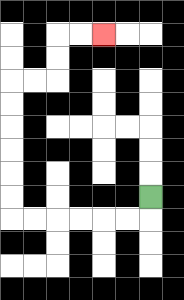{'start': '[6, 8]', 'end': '[4, 1]', 'path_directions': 'D,L,L,L,L,L,L,U,U,U,U,U,U,R,R,U,U,R,R', 'path_coordinates': '[[6, 8], [6, 9], [5, 9], [4, 9], [3, 9], [2, 9], [1, 9], [0, 9], [0, 8], [0, 7], [0, 6], [0, 5], [0, 4], [0, 3], [1, 3], [2, 3], [2, 2], [2, 1], [3, 1], [4, 1]]'}